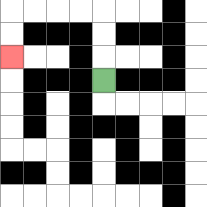{'start': '[4, 3]', 'end': '[0, 2]', 'path_directions': 'U,U,U,L,L,L,L,D,D', 'path_coordinates': '[[4, 3], [4, 2], [4, 1], [4, 0], [3, 0], [2, 0], [1, 0], [0, 0], [0, 1], [0, 2]]'}